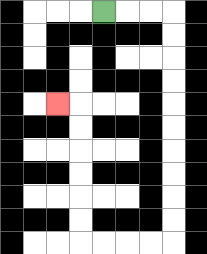{'start': '[4, 0]', 'end': '[2, 4]', 'path_directions': 'R,R,R,D,D,D,D,D,D,D,D,D,D,L,L,L,L,U,U,U,U,U,U,L', 'path_coordinates': '[[4, 0], [5, 0], [6, 0], [7, 0], [7, 1], [7, 2], [7, 3], [7, 4], [7, 5], [7, 6], [7, 7], [7, 8], [7, 9], [7, 10], [6, 10], [5, 10], [4, 10], [3, 10], [3, 9], [3, 8], [3, 7], [3, 6], [3, 5], [3, 4], [2, 4]]'}